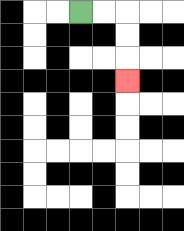{'start': '[3, 0]', 'end': '[5, 3]', 'path_directions': 'R,R,D,D,D', 'path_coordinates': '[[3, 0], [4, 0], [5, 0], [5, 1], [5, 2], [5, 3]]'}